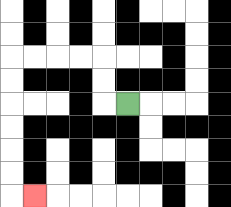{'start': '[5, 4]', 'end': '[1, 8]', 'path_directions': 'L,U,U,L,L,L,L,D,D,D,D,D,D,R', 'path_coordinates': '[[5, 4], [4, 4], [4, 3], [4, 2], [3, 2], [2, 2], [1, 2], [0, 2], [0, 3], [0, 4], [0, 5], [0, 6], [0, 7], [0, 8], [1, 8]]'}